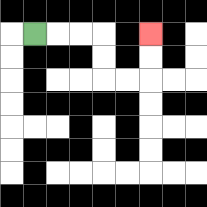{'start': '[1, 1]', 'end': '[6, 1]', 'path_directions': 'R,R,R,D,D,R,R,U,U', 'path_coordinates': '[[1, 1], [2, 1], [3, 1], [4, 1], [4, 2], [4, 3], [5, 3], [6, 3], [6, 2], [6, 1]]'}